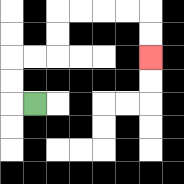{'start': '[1, 4]', 'end': '[6, 2]', 'path_directions': 'L,U,U,R,R,U,U,R,R,R,R,D,D', 'path_coordinates': '[[1, 4], [0, 4], [0, 3], [0, 2], [1, 2], [2, 2], [2, 1], [2, 0], [3, 0], [4, 0], [5, 0], [6, 0], [6, 1], [6, 2]]'}